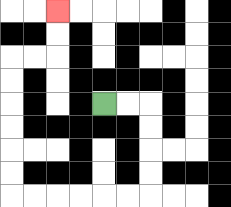{'start': '[4, 4]', 'end': '[2, 0]', 'path_directions': 'R,R,D,D,D,D,L,L,L,L,L,L,U,U,U,U,U,U,R,R,U,U', 'path_coordinates': '[[4, 4], [5, 4], [6, 4], [6, 5], [6, 6], [6, 7], [6, 8], [5, 8], [4, 8], [3, 8], [2, 8], [1, 8], [0, 8], [0, 7], [0, 6], [0, 5], [0, 4], [0, 3], [0, 2], [1, 2], [2, 2], [2, 1], [2, 0]]'}